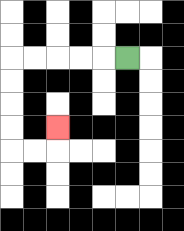{'start': '[5, 2]', 'end': '[2, 5]', 'path_directions': 'L,L,L,L,L,D,D,D,D,R,R,U', 'path_coordinates': '[[5, 2], [4, 2], [3, 2], [2, 2], [1, 2], [0, 2], [0, 3], [0, 4], [0, 5], [0, 6], [1, 6], [2, 6], [2, 5]]'}